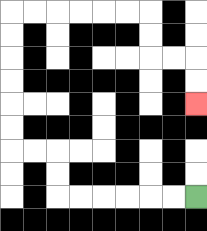{'start': '[8, 8]', 'end': '[8, 4]', 'path_directions': 'L,L,L,L,L,L,U,U,L,L,U,U,U,U,U,U,R,R,R,R,R,R,D,D,R,R,D,D', 'path_coordinates': '[[8, 8], [7, 8], [6, 8], [5, 8], [4, 8], [3, 8], [2, 8], [2, 7], [2, 6], [1, 6], [0, 6], [0, 5], [0, 4], [0, 3], [0, 2], [0, 1], [0, 0], [1, 0], [2, 0], [3, 0], [4, 0], [5, 0], [6, 0], [6, 1], [6, 2], [7, 2], [8, 2], [8, 3], [8, 4]]'}